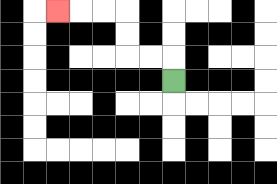{'start': '[7, 3]', 'end': '[2, 0]', 'path_directions': 'U,L,L,U,U,L,L,L', 'path_coordinates': '[[7, 3], [7, 2], [6, 2], [5, 2], [5, 1], [5, 0], [4, 0], [3, 0], [2, 0]]'}